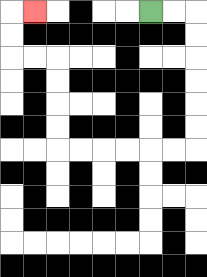{'start': '[6, 0]', 'end': '[1, 0]', 'path_directions': 'R,R,D,D,D,D,D,D,L,L,L,L,L,L,U,U,U,U,L,L,U,U,R', 'path_coordinates': '[[6, 0], [7, 0], [8, 0], [8, 1], [8, 2], [8, 3], [8, 4], [8, 5], [8, 6], [7, 6], [6, 6], [5, 6], [4, 6], [3, 6], [2, 6], [2, 5], [2, 4], [2, 3], [2, 2], [1, 2], [0, 2], [0, 1], [0, 0], [1, 0]]'}